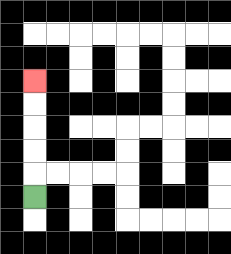{'start': '[1, 8]', 'end': '[1, 3]', 'path_directions': 'U,U,U,U,U', 'path_coordinates': '[[1, 8], [1, 7], [1, 6], [1, 5], [1, 4], [1, 3]]'}